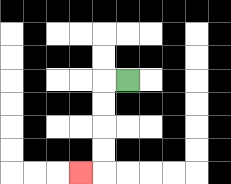{'start': '[5, 3]', 'end': '[3, 7]', 'path_directions': 'L,D,D,D,D,L', 'path_coordinates': '[[5, 3], [4, 3], [4, 4], [4, 5], [4, 6], [4, 7], [3, 7]]'}